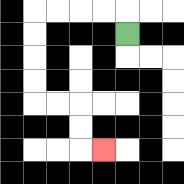{'start': '[5, 1]', 'end': '[4, 6]', 'path_directions': 'U,L,L,L,L,D,D,D,D,R,R,D,D,R', 'path_coordinates': '[[5, 1], [5, 0], [4, 0], [3, 0], [2, 0], [1, 0], [1, 1], [1, 2], [1, 3], [1, 4], [2, 4], [3, 4], [3, 5], [3, 6], [4, 6]]'}